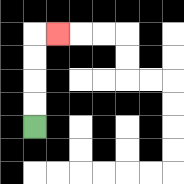{'start': '[1, 5]', 'end': '[2, 1]', 'path_directions': 'U,U,U,U,R', 'path_coordinates': '[[1, 5], [1, 4], [1, 3], [1, 2], [1, 1], [2, 1]]'}